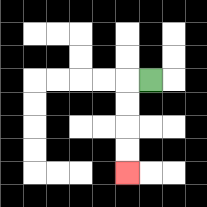{'start': '[6, 3]', 'end': '[5, 7]', 'path_directions': 'L,D,D,D,D', 'path_coordinates': '[[6, 3], [5, 3], [5, 4], [5, 5], [5, 6], [5, 7]]'}